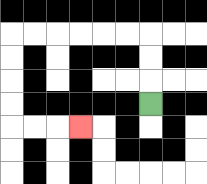{'start': '[6, 4]', 'end': '[3, 5]', 'path_directions': 'U,U,U,L,L,L,L,L,L,D,D,D,D,R,R,R', 'path_coordinates': '[[6, 4], [6, 3], [6, 2], [6, 1], [5, 1], [4, 1], [3, 1], [2, 1], [1, 1], [0, 1], [0, 2], [0, 3], [0, 4], [0, 5], [1, 5], [2, 5], [3, 5]]'}